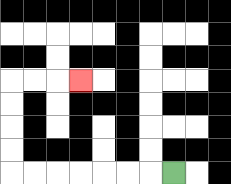{'start': '[7, 7]', 'end': '[3, 3]', 'path_directions': 'L,L,L,L,L,L,L,U,U,U,U,R,R,R', 'path_coordinates': '[[7, 7], [6, 7], [5, 7], [4, 7], [3, 7], [2, 7], [1, 7], [0, 7], [0, 6], [0, 5], [0, 4], [0, 3], [1, 3], [2, 3], [3, 3]]'}